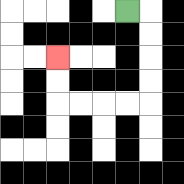{'start': '[5, 0]', 'end': '[2, 2]', 'path_directions': 'R,D,D,D,D,L,L,L,L,U,U', 'path_coordinates': '[[5, 0], [6, 0], [6, 1], [6, 2], [6, 3], [6, 4], [5, 4], [4, 4], [3, 4], [2, 4], [2, 3], [2, 2]]'}